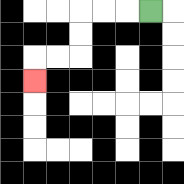{'start': '[6, 0]', 'end': '[1, 3]', 'path_directions': 'L,L,L,D,D,L,L,D', 'path_coordinates': '[[6, 0], [5, 0], [4, 0], [3, 0], [3, 1], [3, 2], [2, 2], [1, 2], [1, 3]]'}